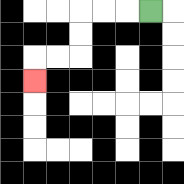{'start': '[6, 0]', 'end': '[1, 3]', 'path_directions': 'L,L,L,D,D,L,L,D', 'path_coordinates': '[[6, 0], [5, 0], [4, 0], [3, 0], [3, 1], [3, 2], [2, 2], [1, 2], [1, 3]]'}